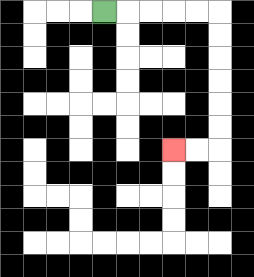{'start': '[4, 0]', 'end': '[7, 6]', 'path_directions': 'R,R,R,R,R,D,D,D,D,D,D,L,L', 'path_coordinates': '[[4, 0], [5, 0], [6, 0], [7, 0], [8, 0], [9, 0], [9, 1], [9, 2], [9, 3], [9, 4], [9, 5], [9, 6], [8, 6], [7, 6]]'}